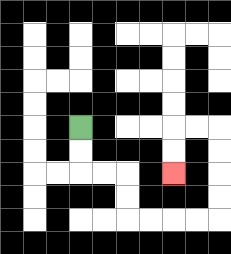{'start': '[3, 5]', 'end': '[7, 7]', 'path_directions': 'D,D,R,R,D,D,R,R,R,R,U,U,U,U,L,L,D,D', 'path_coordinates': '[[3, 5], [3, 6], [3, 7], [4, 7], [5, 7], [5, 8], [5, 9], [6, 9], [7, 9], [8, 9], [9, 9], [9, 8], [9, 7], [9, 6], [9, 5], [8, 5], [7, 5], [7, 6], [7, 7]]'}